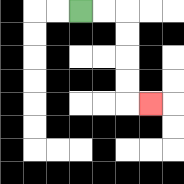{'start': '[3, 0]', 'end': '[6, 4]', 'path_directions': 'R,R,D,D,D,D,R', 'path_coordinates': '[[3, 0], [4, 0], [5, 0], [5, 1], [5, 2], [5, 3], [5, 4], [6, 4]]'}